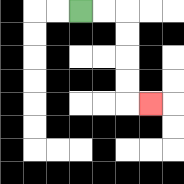{'start': '[3, 0]', 'end': '[6, 4]', 'path_directions': 'R,R,D,D,D,D,R', 'path_coordinates': '[[3, 0], [4, 0], [5, 0], [5, 1], [5, 2], [5, 3], [5, 4], [6, 4]]'}